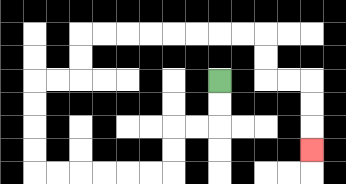{'start': '[9, 3]', 'end': '[13, 6]', 'path_directions': 'D,D,L,L,D,D,L,L,L,L,L,L,U,U,U,U,R,R,U,U,R,R,R,R,R,R,R,R,D,D,R,R,D,D,D', 'path_coordinates': '[[9, 3], [9, 4], [9, 5], [8, 5], [7, 5], [7, 6], [7, 7], [6, 7], [5, 7], [4, 7], [3, 7], [2, 7], [1, 7], [1, 6], [1, 5], [1, 4], [1, 3], [2, 3], [3, 3], [3, 2], [3, 1], [4, 1], [5, 1], [6, 1], [7, 1], [8, 1], [9, 1], [10, 1], [11, 1], [11, 2], [11, 3], [12, 3], [13, 3], [13, 4], [13, 5], [13, 6]]'}